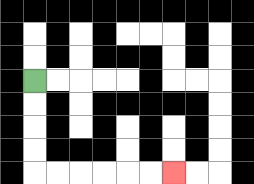{'start': '[1, 3]', 'end': '[7, 7]', 'path_directions': 'D,D,D,D,R,R,R,R,R,R', 'path_coordinates': '[[1, 3], [1, 4], [1, 5], [1, 6], [1, 7], [2, 7], [3, 7], [4, 7], [5, 7], [6, 7], [7, 7]]'}